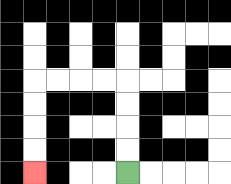{'start': '[5, 7]', 'end': '[1, 7]', 'path_directions': 'U,U,U,U,L,L,L,L,D,D,D,D', 'path_coordinates': '[[5, 7], [5, 6], [5, 5], [5, 4], [5, 3], [4, 3], [3, 3], [2, 3], [1, 3], [1, 4], [1, 5], [1, 6], [1, 7]]'}